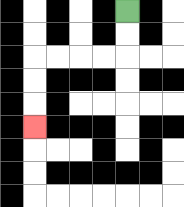{'start': '[5, 0]', 'end': '[1, 5]', 'path_directions': 'D,D,L,L,L,L,D,D,D', 'path_coordinates': '[[5, 0], [5, 1], [5, 2], [4, 2], [3, 2], [2, 2], [1, 2], [1, 3], [1, 4], [1, 5]]'}